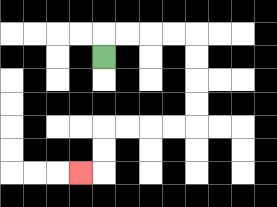{'start': '[4, 2]', 'end': '[3, 7]', 'path_directions': 'U,R,R,R,R,D,D,D,D,L,L,L,L,D,D,L', 'path_coordinates': '[[4, 2], [4, 1], [5, 1], [6, 1], [7, 1], [8, 1], [8, 2], [8, 3], [8, 4], [8, 5], [7, 5], [6, 5], [5, 5], [4, 5], [4, 6], [4, 7], [3, 7]]'}